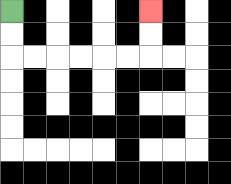{'start': '[0, 0]', 'end': '[6, 0]', 'path_directions': 'D,D,R,R,R,R,R,R,U,U', 'path_coordinates': '[[0, 0], [0, 1], [0, 2], [1, 2], [2, 2], [3, 2], [4, 2], [5, 2], [6, 2], [6, 1], [6, 0]]'}